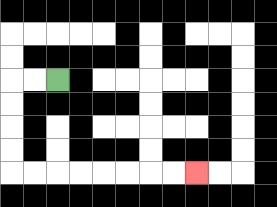{'start': '[2, 3]', 'end': '[8, 7]', 'path_directions': 'L,L,D,D,D,D,R,R,R,R,R,R,R,R', 'path_coordinates': '[[2, 3], [1, 3], [0, 3], [0, 4], [0, 5], [0, 6], [0, 7], [1, 7], [2, 7], [3, 7], [4, 7], [5, 7], [6, 7], [7, 7], [8, 7]]'}